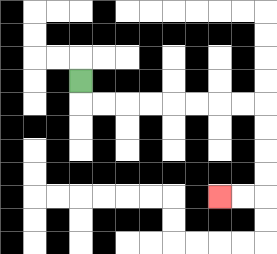{'start': '[3, 3]', 'end': '[9, 8]', 'path_directions': 'D,R,R,R,R,R,R,R,R,D,D,D,D,L,L', 'path_coordinates': '[[3, 3], [3, 4], [4, 4], [5, 4], [6, 4], [7, 4], [8, 4], [9, 4], [10, 4], [11, 4], [11, 5], [11, 6], [11, 7], [11, 8], [10, 8], [9, 8]]'}